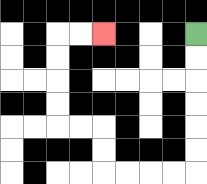{'start': '[8, 1]', 'end': '[4, 1]', 'path_directions': 'D,D,D,D,D,D,L,L,L,L,U,U,L,L,U,U,U,U,R,R', 'path_coordinates': '[[8, 1], [8, 2], [8, 3], [8, 4], [8, 5], [8, 6], [8, 7], [7, 7], [6, 7], [5, 7], [4, 7], [4, 6], [4, 5], [3, 5], [2, 5], [2, 4], [2, 3], [2, 2], [2, 1], [3, 1], [4, 1]]'}